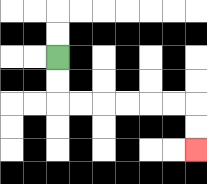{'start': '[2, 2]', 'end': '[8, 6]', 'path_directions': 'D,D,R,R,R,R,R,R,D,D', 'path_coordinates': '[[2, 2], [2, 3], [2, 4], [3, 4], [4, 4], [5, 4], [6, 4], [7, 4], [8, 4], [8, 5], [8, 6]]'}